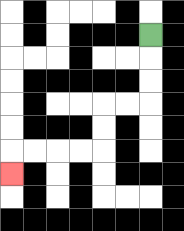{'start': '[6, 1]', 'end': '[0, 7]', 'path_directions': 'D,D,D,L,L,D,D,L,L,L,L,D', 'path_coordinates': '[[6, 1], [6, 2], [6, 3], [6, 4], [5, 4], [4, 4], [4, 5], [4, 6], [3, 6], [2, 6], [1, 6], [0, 6], [0, 7]]'}